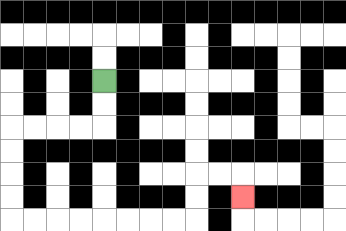{'start': '[4, 3]', 'end': '[10, 8]', 'path_directions': 'D,D,L,L,L,L,D,D,D,D,R,R,R,R,R,R,R,R,U,U,R,R,D', 'path_coordinates': '[[4, 3], [4, 4], [4, 5], [3, 5], [2, 5], [1, 5], [0, 5], [0, 6], [0, 7], [0, 8], [0, 9], [1, 9], [2, 9], [3, 9], [4, 9], [5, 9], [6, 9], [7, 9], [8, 9], [8, 8], [8, 7], [9, 7], [10, 7], [10, 8]]'}